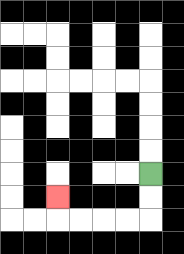{'start': '[6, 7]', 'end': '[2, 8]', 'path_directions': 'D,D,L,L,L,L,U', 'path_coordinates': '[[6, 7], [6, 8], [6, 9], [5, 9], [4, 9], [3, 9], [2, 9], [2, 8]]'}